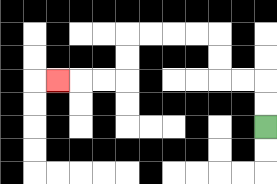{'start': '[11, 5]', 'end': '[2, 3]', 'path_directions': 'U,U,L,L,U,U,L,L,L,L,D,D,L,L,L', 'path_coordinates': '[[11, 5], [11, 4], [11, 3], [10, 3], [9, 3], [9, 2], [9, 1], [8, 1], [7, 1], [6, 1], [5, 1], [5, 2], [5, 3], [4, 3], [3, 3], [2, 3]]'}